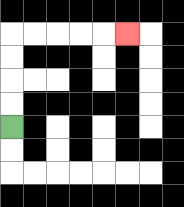{'start': '[0, 5]', 'end': '[5, 1]', 'path_directions': 'U,U,U,U,R,R,R,R,R', 'path_coordinates': '[[0, 5], [0, 4], [0, 3], [0, 2], [0, 1], [1, 1], [2, 1], [3, 1], [4, 1], [5, 1]]'}